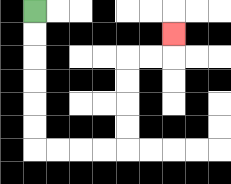{'start': '[1, 0]', 'end': '[7, 1]', 'path_directions': 'D,D,D,D,D,D,R,R,R,R,U,U,U,U,R,R,U', 'path_coordinates': '[[1, 0], [1, 1], [1, 2], [1, 3], [1, 4], [1, 5], [1, 6], [2, 6], [3, 6], [4, 6], [5, 6], [5, 5], [5, 4], [5, 3], [5, 2], [6, 2], [7, 2], [7, 1]]'}